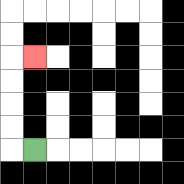{'start': '[1, 6]', 'end': '[1, 2]', 'path_directions': 'L,U,U,U,U,R', 'path_coordinates': '[[1, 6], [0, 6], [0, 5], [0, 4], [0, 3], [0, 2], [1, 2]]'}